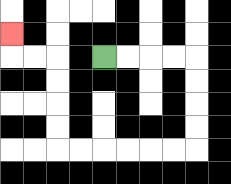{'start': '[4, 2]', 'end': '[0, 1]', 'path_directions': 'R,R,R,R,D,D,D,D,L,L,L,L,L,L,U,U,U,U,L,L,U', 'path_coordinates': '[[4, 2], [5, 2], [6, 2], [7, 2], [8, 2], [8, 3], [8, 4], [8, 5], [8, 6], [7, 6], [6, 6], [5, 6], [4, 6], [3, 6], [2, 6], [2, 5], [2, 4], [2, 3], [2, 2], [1, 2], [0, 2], [0, 1]]'}